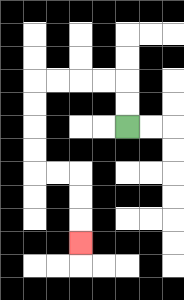{'start': '[5, 5]', 'end': '[3, 10]', 'path_directions': 'U,U,L,L,L,L,D,D,D,D,R,R,D,D,D', 'path_coordinates': '[[5, 5], [5, 4], [5, 3], [4, 3], [3, 3], [2, 3], [1, 3], [1, 4], [1, 5], [1, 6], [1, 7], [2, 7], [3, 7], [3, 8], [3, 9], [3, 10]]'}